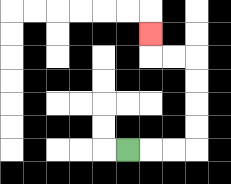{'start': '[5, 6]', 'end': '[6, 1]', 'path_directions': 'R,R,R,U,U,U,U,L,L,U', 'path_coordinates': '[[5, 6], [6, 6], [7, 6], [8, 6], [8, 5], [8, 4], [8, 3], [8, 2], [7, 2], [6, 2], [6, 1]]'}